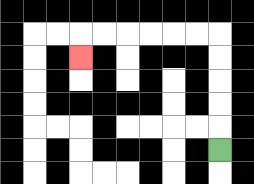{'start': '[9, 6]', 'end': '[3, 2]', 'path_directions': 'U,U,U,U,U,L,L,L,L,L,L,D', 'path_coordinates': '[[9, 6], [9, 5], [9, 4], [9, 3], [9, 2], [9, 1], [8, 1], [7, 1], [6, 1], [5, 1], [4, 1], [3, 1], [3, 2]]'}